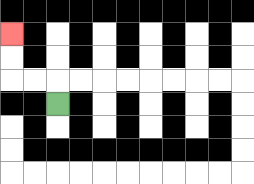{'start': '[2, 4]', 'end': '[0, 1]', 'path_directions': 'U,L,L,U,U', 'path_coordinates': '[[2, 4], [2, 3], [1, 3], [0, 3], [0, 2], [0, 1]]'}